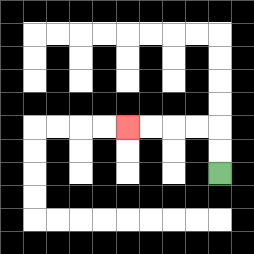{'start': '[9, 7]', 'end': '[5, 5]', 'path_directions': 'U,U,L,L,L,L', 'path_coordinates': '[[9, 7], [9, 6], [9, 5], [8, 5], [7, 5], [6, 5], [5, 5]]'}